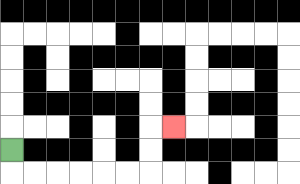{'start': '[0, 6]', 'end': '[7, 5]', 'path_directions': 'D,R,R,R,R,R,R,U,U,R', 'path_coordinates': '[[0, 6], [0, 7], [1, 7], [2, 7], [3, 7], [4, 7], [5, 7], [6, 7], [6, 6], [6, 5], [7, 5]]'}